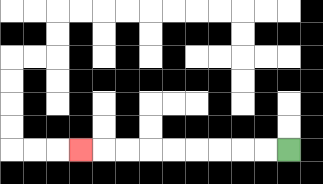{'start': '[12, 6]', 'end': '[3, 6]', 'path_directions': 'L,L,L,L,L,L,L,L,L', 'path_coordinates': '[[12, 6], [11, 6], [10, 6], [9, 6], [8, 6], [7, 6], [6, 6], [5, 6], [4, 6], [3, 6]]'}